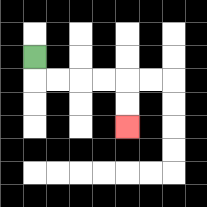{'start': '[1, 2]', 'end': '[5, 5]', 'path_directions': 'D,R,R,R,R,D,D', 'path_coordinates': '[[1, 2], [1, 3], [2, 3], [3, 3], [4, 3], [5, 3], [5, 4], [5, 5]]'}